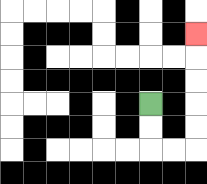{'start': '[6, 4]', 'end': '[8, 1]', 'path_directions': 'D,D,R,R,U,U,U,U,U', 'path_coordinates': '[[6, 4], [6, 5], [6, 6], [7, 6], [8, 6], [8, 5], [8, 4], [8, 3], [8, 2], [8, 1]]'}